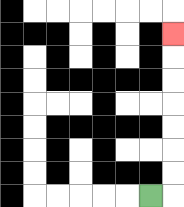{'start': '[6, 8]', 'end': '[7, 1]', 'path_directions': 'R,U,U,U,U,U,U,U', 'path_coordinates': '[[6, 8], [7, 8], [7, 7], [7, 6], [7, 5], [7, 4], [7, 3], [7, 2], [7, 1]]'}